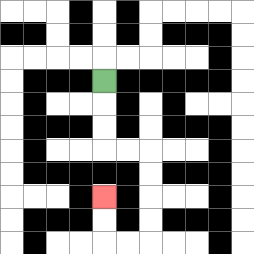{'start': '[4, 3]', 'end': '[4, 8]', 'path_directions': 'D,D,D,R,R,D,D,D,D,L,L,U,U', 'path_coordinates': '[[4, 3], [4, 4], [4, 5], [4, 6], [5, 6], [6, 6], [6, 7], [6, 8], [6, 9], [6, 10], [5, 10], [4, 10], [4, 9], [4, 8]]'}